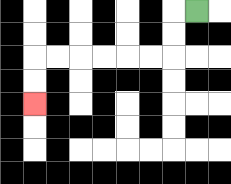{'start': '[8, 0]', 'end': '[1, 4]', 'path_directions': 'L,D,D,L,L,L,L,L,L,D,D', 'path_coordinates': '[[8, 0], [7, 0], [7, 1], [7, 2], [6, 2], [5, 2], [4, 2], [3, 2], [2, 2], [1, 2], [1, 3], [1, 4]]'}